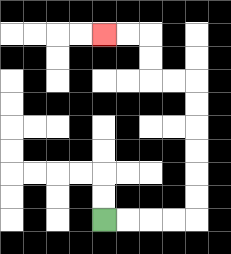{'start': '[4, 9]', 'end': '[4, 1]', 'path_directions': 'R,R,R,R,U,U,U,U,U,U,L,L,U,U,L,L', 'path_coordinates': '[[4, 9], [5, 9], [6, 9], [7, 9], [8, 9], [8, 8], [8, 7], [8, 6], [8, 5], [8, 4], [8, 3], [7, 3], [6, 3], [6, 2], [6, 1], [5, 1], [4, 1]]'}